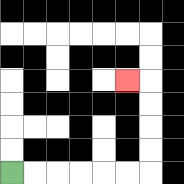{'start': '[0, 7]', 'end': '[5, 3]', 'path_directions': 'R,R,R,R,R,R,U,U,U,U,L', 'path_coordinates': '[[0, 7], [1, 7], [2, 7], [3, 7], [4, 7], [5, 7], [6, 7], [6, 6], [6, 5], [6, 4], [6, 3], [5, 3]]'}